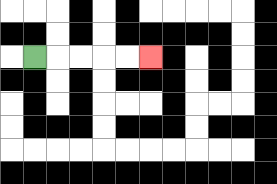{'start': '[1, 2]', 'end': '[6, 2]', 'path_directions': 'R,R,R,R,R', 'path_coordinates': '[[1, 2], [2, 2], [3, 2], [4, 2], [5, 2], [6, 2]]'}